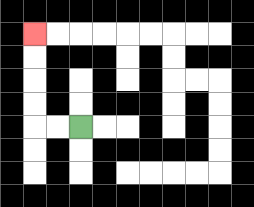{'start': '[3, 5]', 'end': '[1, 1]', 'path_directions': 'L,L,U,U,U,U', 'path_coordinates': '[[3, 5], [2, 5], [1, 5], [1, 4], [1, 3], [1, 2], [1, 1]]'}